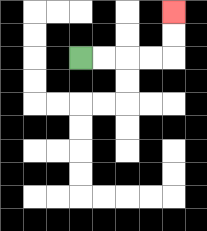{'start': '[3, 2]', 'end': '[7, 0]', 'path_directions': 'R,R,R,R,U,U', 'path_coordinates': '[[3, 2], [4, 2], [5, 2], [6, 2], [7, 2], [7, 1], [7, 0]]'}